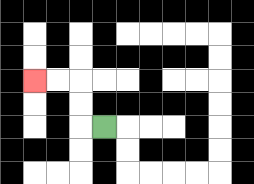{'start': '[4, 5]', 'end': '[1, 3]', 'path_directions': 'L,U,U,L,L', 'path_coordinates': '[[4, 5], [3, 5], [3, 4], [3, 3], [2, 3], [1, 3]]'}